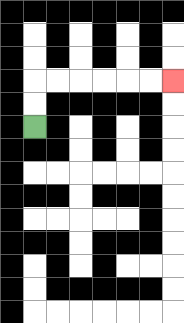{'start': '[1, 5]', 'end': '[7, 3]', 'path_directions': 'U,U,R,R,R,R,R,R', 'path_coordinates': '[[1, 5], [1, 4], [1, 3], [2, 3], [3, 3], [4, 3], [5, 3], [6, 3], [7, 3]]'}